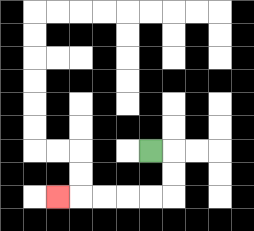{'start': '[6, 6]', 'end': '[2, 8]', 'path_directions': 'R,D,D,L,L,L,L,L', 'path_coordinates': '[[6, 6], [7, 6], [7, 7], [7, 8], [6, 8], [5, 8], [4, 8], [3, 8], [2, 8]]'}